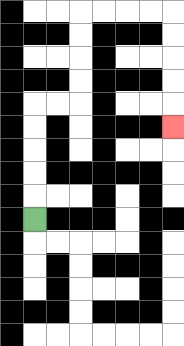{'start': '[1, 9]', 'end': '[7, 5]', 'path_directions': 'U,U,U,U,U,R,R,U,U,U,U,R,R,R,R,D,D,D,D,D', 'path_coordinates': '[[1, 9], [1, 8], [1, 7], [1, 6], [1, 5], [1, 4], [2, 4], [3, 4], [3, 3], [3, 2], [3, 1], [3, 0], [4, 0], [5, 0], [6, 0], [7, 0], [7, 1], [7, 2], [7, 3], [7, 4], [7, 5]]'}